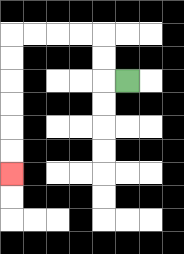{'start': '[5, 3]', 'end': '[0, 7]', 'path_directions': 'L,U,U,L,L,L,L,D,D,D,D,D,D', 'path_coordinates': '[[5, 3], [4, 3], [4, 2], [4, 1], [3, 1], [2, 1], [1, 1], [0, 1], [0, 2], [0, 3], [0, 4], [0, 5], [0, 6], [0, 7]]'}